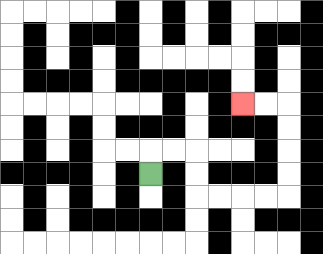{'start': '[6, 7]', 'end': '[10, 4]', 'path_directions': 'U,R,R,D,D,R,R,R,R,U,U,U,U,L,L', 'path_coordinates': '[[6, 7], [6, 6], [7, 6], [8, 6], [8, 7], [8, 8], [9, 8], [10, 8], [11, 8], [12, 8], [12, 7], [12, 6], [12, 5], [12, 4], [11, 4], [10, 4]]'}